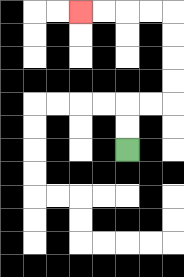{'start': '[5, 6]', 'end': '[3, 0]', 'path_directions': 'U,U,R,R,U,U,U,U,L,L,L,L', 'path_coordinates': '[[5, 6], [5, 5], [5, 4], [6, 4], [7, 4], [7, 3], [7, 2], [7, 1], [7, 0], [6, 0], [5, 0], [4, 0], [3, 0]]'}